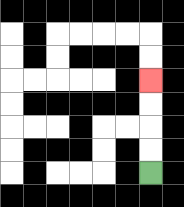{'start': '[6, 7]', 'end': '[6, 3]', 'path_directions': 'U,U,U,U', 'path_coordinates': '[[6, 7], [6, 6], [6, 5], [6, 4], [6, 3]]'}